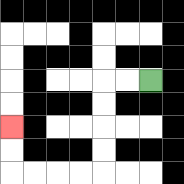{'start': '[6, 3]', 'end': '[0, 5]', 'path_directions': 'L,L,D,D,D,D,L,L,L,L,U,U', 'path_coordinates': '[[6, 3], [5, 3], [4, 3], [4, 4], [4, 5], [4, 6], [4, 7], [3, 7], [2, 7], [1, 7], [0, 7], [0, 6], [0, 5]]'}